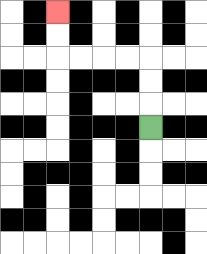{'start': '[6, 5]', 'end': '[2, 0]', 'path_directions': 'U,U,U,L,L,L,L,U,U', 'path_coordinates': '[[6, 5], [6, 4], [6, 3], [6, 2], [5, 2], [4, 2], [3, 2], [2, 2], [2, 1], [2, 0]]'}